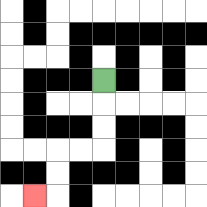{'start': '[4, 3]', 'end': '[1, 8]', 'path_directions': 'D,D,D,L,L,D,D,L', 'path_coordinates': '[[4, 3], [4, 4], [4, 5], [4, 6], [3, 6], [2, 6], [2, 7], [2, 8], [1, 8]]'}